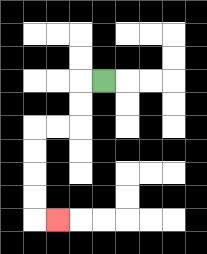{'start': '[4, 3]', 'end': '[2, 9]', 'path_directions': 'L,D,D,L,L,D,D,D,D,R', 'path_coordinates': '[[4, 3], [3, 3], [3, 4], [3, 5], [2, 5], [1, 5], [1, 6], [1, 7], [1, 8], [1, 9], [2, 9]]'}